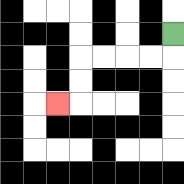{'start': '[7, 1]', 'end': '[2, 4]', 'path_directions': 'D,L,L,L,L,D,D,L', 'path_coordinates': '[[7, 1], [7, 2], [6, 2], [5, 2], [4, 2], [3, 2], [3, 3], [3, 4], [2, 4]]'}